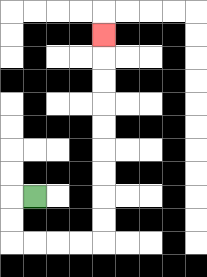{'start': '[1, 8]', 'end': '[4, 1]', 'path_directions': 'L,D,D,R,R,R,R,U,U,U,U,U,U,U,U,U', 'path_coordinates': '[[1, 8], [0, 8], [0, 9], [0, 10], [1, 10], [2, 10], [3, 10], [4, 10], [4, 9], [4, 8], [4, 7], [4, 6], [4, 5], [4, 4], [4, 3], [4, 2], [4, 1]]'}